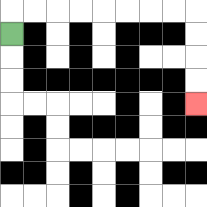{'start': '[0, 1]', 'end': '[8, 4]', 'path_directions': 'U,R,R,R,R,R,R,R,R,D,D,D,D', 'path_coordinates': '[[0, 1], [0, 0], [1, 0], [2, 0], [3, 0], [4, 0], [5, 0], [6, 0], [7, 0], [8, 0], [8, 1], [8, 2], [8, 3], [8, 4]]'}